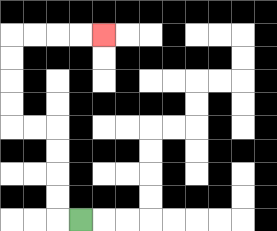{'start': '[3, 9]', 'end': '[4, 1]', 'path_directions': 'L,U,U,U,U,L,L,U,U,U,U,R,R,R,R', 'path_coordinates': '[[3, 9], [2, 9], [2, 8], [2, 7], [2, 6], [2, 5], [1, 5], [0, 5], [0, 4], [0, 3], [0, 2], [0, 1], [1, 1], [2, 1], [3, 1], [4, 1]]'}